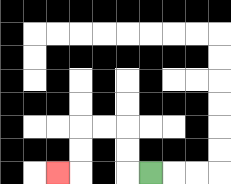{'start': '[6, 7]', 'end': '[2, 7]', 'path_directions': 'L,U,U,L,L,D,D,L', 'path_coordinates': '[[6, 7], [5, 7], [5, 6], [5, 5], [4, 5], [3, 5], [3, 6], [3, 7], [2, 7]]'}